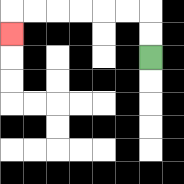{'start': '[6, 2]', 'end': '[0, 1]', 'path_directions': 'U,U,L,L,L,L,L,L,D', 'path_coordinates': '[[6, 2], [6, 1], [6, 0], [5, 0], [4, 0], [3, 0], [2, 0], [1, 0], [0, 0], [0, 1]]'}